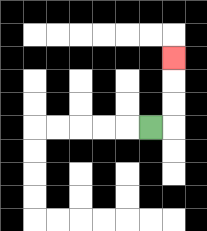{'start': '[6, 5]', 'end': '[7, 2]', 'path_directions': 'R,U,U,U', 'path_coordinates': '[[6, 5], [7, 5], [7, 4], [7, 3], [7, 2]]'}